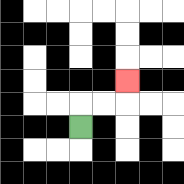{'start': '[3, 5]', 'end': '[5, 3]', 'path_directions': 'U,R,R,U', 'path_coordinates': '[[3, 5], [3, 4], [4, 4], [5, 4], [5, 3]]'}